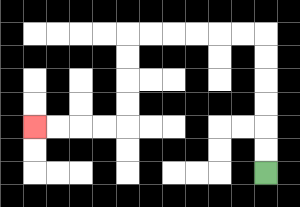{'start': '[11, 7]', 'end': '[1, 5]', 'path_directions': 'U,U,U,U,U,U,L,L,L,L,L,L,D,D,D,D,L,L,L,L', 'path_coordinates': '[[11, 7], [11, 6], [11, 5], [11, 4], [11, 3], [11, 2], [11, 1], [10, 1], [9, 1], [8, 1], [7, 1], [6, 1], [5, 1], [5, 2], [5, 3], [5, 4], [5, 5], [4, 5], [3, 5], [2, 5], [1, 5]]'}